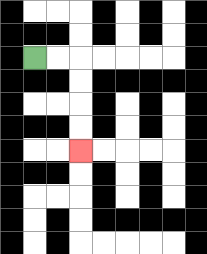{'start': '[1, 2]', 'end': '[3, 6]', 'path_directions': 'R,R,D,D,D,D', 'path_coordinates': '[[1, 2], [2, 2], [3, 2], [3, 3], [3, 4], [3, 5], [3, 6]]'}